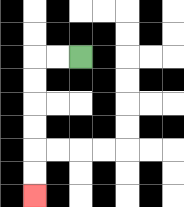{'start': '[3, 2]', 'end': '[1, 8]', 'path_directions': 'L,L,D,D,D,D,D,D', 'path_coordinates': '[[3, 2], [2, 2], [1, 2], [1, 3], [1, 4], [1, 5], [1, 6], [1, 7], [1, 8]]'}